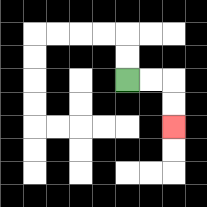{'start': '[5, 3]', 'end': '[7, 5]', 'path_directions': 'R,R,D,D', 'path_coordinates': '[[5, 3], [6, 3], [7, 3], [7, 4], [7, 5]]'}